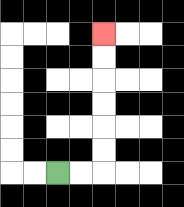{'start': '[2, 7]', 'end': '[4, 1]', 'path_directions': 'R,R,U,U,U,U,U,U', 'path_coordinates': '[[2, 7], [3, 7], [4, 7], [4, 6], [4, 5], [4, 4], [4, 3], [4, 2], [4, 1]]'}